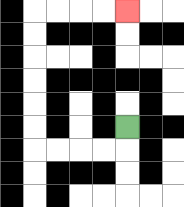{'start': '[5, 5]', 'end': '[5, 0]', 'path_directions': 'D,L,L,L,L,U,U,U,U,U,U,R,R,R,R', 'path_coordinates': '[[5, 5], [5, 6], [4, 6], [3, 6], [2, 6], [1, 6], [1, 5], [1, 4], [1, 3], [1, 2], [1, 1], [1, 0], [2, 0], [3, 0], [4, 0], [5, 0]]'}